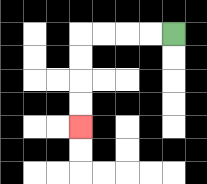{'start': '[7, 1]', 'end': '[3, 5]', 'path_directions': 'L,L,L,L,D,D,D,D', 'path_coordinates': '[[7, 1], [6, 1], [5, 1], [4, 1], [3, 1], [3, 2], [3, 3], [3, 4], [3, 5]]'}